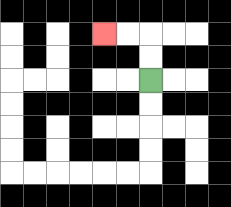{'start': '[6, 3]', 'end': '[4, 1]', 'path_directions': 'U,U,L,L', 'path_coordinates': '[[6, 3], [6, 2], [6, 1], [5, 1], [4, 1]]'}